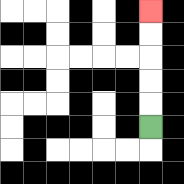{'start': '[6, 5]', 'end': '[6, 0]', 'path_directions': 'U,U,U,U,U', 'path_coordinates': '[[6, 5], [6, 4], [6, 3], [6, 2], [6, 1], [6, 0]]'}